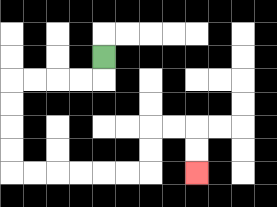{'start': '[4, 2]', 'end': '[8, 7]', 'path_directions': 'D,L,L,L,L,D,D,D,D,R,R,R,R,R,R,U,U,R,R,D,D', 'path_coordinates': '[[4, 2], [4, 3], [3, 3], [2, 3], [1, 3], [0, 3], [0, 4], [0, 5], [0, 6], [0, 7], [1, 7], [2, 7], [3, 7], [4, 7], [5, 7], [6, 7], [6, 6], [6, 5], [7, 5], [8, 5], [8, 6], [8, 7]]'}